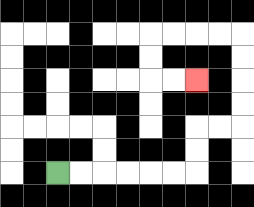{'start': '[2, 7]', 'end': '[8, 3]', 'path_directions': 'R,R,R,R,R,R,U,U,R,R,U,U,U,U,L,L,L,L,D,D,R,R', 'path_coordinates': '[[2, 7], [3, 7], [4, 7], [5, 7], [6, 7], [7, 7], [8, 7], [8, 6], [8, 5], [9, 5], [10, 5], [10, 4], [10, 3], [10, 2], [10, 1], [9, 1], [8, 1], [7, 1], [6, 1], [6, 2], [6, 3], [7, 3], [8, 3]]'}